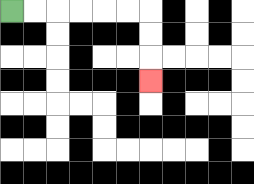{'start': '[0, 0]', 'end': '[6, 3]', 'path_directions': 'R,R,R,R,R,R,D,D,D', 'path_coordinates': '[[0, 0], [1, 0], [2, 0], [3, 0], [4, 0], [5, 0], [6, 0], [6, 1], [6, 2], [6, 3]]'}